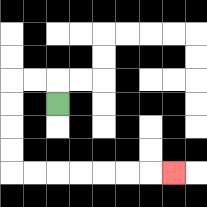{'start': '[2, 4]', 'end': '[7, 7]', 'path_directions': 'U,L,L,D,D,D,D,R,R,R,R,R,R,R', 'path_coordinates': '[[2, 4], [2, 3], [1, 3], [0, 3], [0, 4], [0, 5], [0, 6], [0, 7], [1, 7], [2, 7], [3, 7], [4, 7], [5, 7], [6, 7], [7, 7]]'}